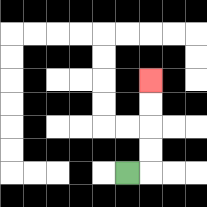{'start': '[5, 7]', 'end': '[6, 3]', 'path_directions': 'R,U,U,U,U', 'path_coordinates': '[[5, 7], [6, 7], [6, 6], [6, 5], [6, 4], [6, 3]]'}